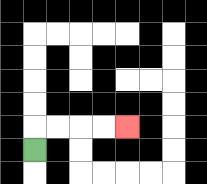{'start': '[1, 6]', 'end': '[5, 5]', 'path_directions': 'U,R,R,R,R', 'path_coordinates': '[[1, 6], [1, 5], [2, 5], [3, 5], [4, 5], [5, 5]]'}